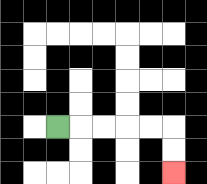{'start': '[2, 5]', 'end': '[7, 7]', 'path_directions': 'R,R,R,R,R,D,D', 'path_coordinates': '[[2, 5], [3, 5], [4, 5], [5, 5], [6, 5], [7, 5], [7, 6], [7, 7]]'}